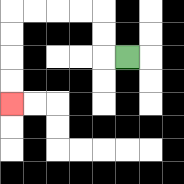{'start': '[5, 2]', 'end': '[0, 4]', 'path_directions': 'L,U,U,L,L,L,L,D,D,D,D', 'path_coordinates': '[[5, 2], [4, 2], [4, 1], [4, 0], [3, 0], [2, 0], [1, 0], [0, 0], [0, 1], [0, 2], [0, 3], [0, 4]]'}